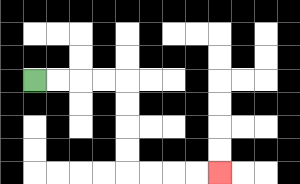{'start': '[1, 3]', 'end': '[9, 7]', 'path_directions': 'R,R,R,R,D,D,D,D,R,R,R,R', 'path_coordinates': '[[1, 3], [2, 3], [3, 3], [4, 3], [5, 3], [5, 4], [5, 5], [5, 6], [5, 7], [6, 7], [7, 7], [8, 7], [9, 7]]'}